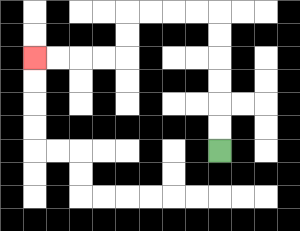{'start': '[9, 6]', 'end': '[1, 2]', 'path_directions': 'U,U,U,U,U,U,L,L,L,L,D,D,L,L,L,L', 'path_coordinates': '[[9, 6], [9, 5], [9, 4], [9, 3], [9, 2], [9, 1], [9, 0], [8, 0], [7, 0], [6, 0], [5, 0], [5, 1], [5, 2], [4, 2], [3, 2], [2, 2], [1, 2]]'}